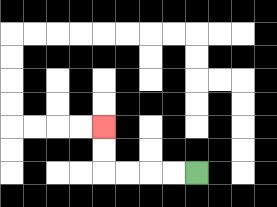{'start': '[8, 7]', 'end': '[4, 5]', 'path_directions': 'L,L,L,L,U,U', 'path_coordinates': '[[8, 7], [7, 7], [6, 7], [5, 7], [4, 7], [4, 6], [4, 5]]'}